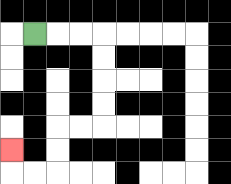{'start': '[1, 1]', 'end': '[0, 6]', 'path_directions': 'R,R,R,D,D,D,D,L,L,D,D,L,L,U', 'path_coordinates': '[[1, 1], [2, 1], [3, 1], [4, 1], [4, 2], [4, 3], [4, 4], [4, 5], [3, 5], [2, 5], [2, 6], [2, 7], [1, 7], [0, 7], [0, 6]]'}